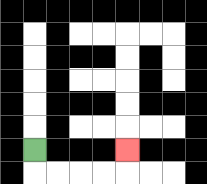{'start': '[1, 6]', 'end': '[5, 6]', 'path_directions': 'D,R,R,R,R,U', 'path_coordinates': '[[1, 6], [1, 7], [2, 7], [3, 7], [4, 7], [5, 7], [5, 6]]'}